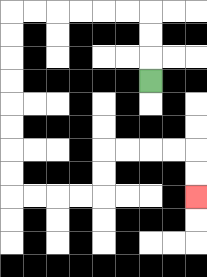{'start': '[6, 3]', 'end': '[8, 8]', 'path_directions': 'U,U,U,L,L,L,L,L,L,D,D,D,D,D,D,D,D,R,R,R,R,U,U,R,R,R,R,D,D', 'path_coordinates': '[[6, 3], [6, 2], [6, 1], [6, 0], [5, 0], [4, 0], [3, 0], [2, 0], [1, 0], [0, 0], [0, 1], [0, 2], [0, 3], [0, 4], [0, 5], [0, 6], [0, 7], [0, 8], [1, 8], [2, 8], [3, 8], [4, 8], [4, 7], [4, 6], [5, 6], [6, 6], [7, 6], [8, 6], [8, 7], [8, 8]]'}